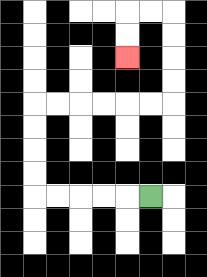{'start': '[6, 8]', 'end': '[5, 2]', 'path_directions': 'L,L,L,L,L,U,U,U,U,R,R,R,R,R,R,U,U,U,U,L,L,D,D', 'path_coordinates': '[[6, 8], [5, 8], [4, 8], [3, 8], [2, 8], [1, 8], [1, 7], [1, 6], [1, 5], [1, 4], [2, 4], [3, 4], [4, 4], [5, 4], [6, 4], [7, 4], [7, 3], [7, 2], [7, 1], [7, 0], [6, 0], [5, 0], [5, 1], [5, 2]]'}